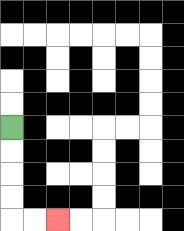{'start': '[0, 5]', 'end': '[2, 9]', 'path_directions': 'D,D,D,D,R,R', 'path_coordinates': '[[0, 5], [0, 6], [0, 7], [0, 8], [0, 9], [1, 9], [2, 9]]'}